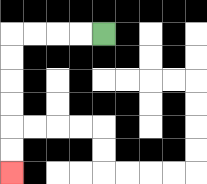{'start': '[4, 1]', 'end': '[0, 7]', 'path_directions': 'L,L,L,L,D,D,D,D,D,D', 'path_coordinates': '[[4, 1], [3, 1], [2, 1], [1, 1], [0, 1], [0, 2], [0, 3], [0, 4], [0, 5], [0, 6], [0, 7]]'}